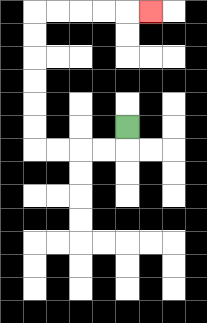{'start': '[5, 5]', 'end': '[6, 0]', 'path_directions': 'D,L,L,L,L,U,U,U,U,U,U,R,R,R,R,R', 'path_coordinates': '[[5, 5], [5, 6], [4, 6], [3, 6], [2, 6], [1, 6], [1, 5], [1, 4], [1, 3], [1, 2], [1, 1], [1, 0], [2, 0], [3, 0], [4, 0], [5, 0], [6, 0]]'}